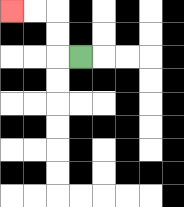{'start': '[3, 2]', 'end': '[0, 0]', 'path_directions': 'L,U,U,L,L', 'path_coordinates': '[[3, 2], [2, 2], [2, 1], [2, 0], [1, 0], [0, 0]]'}